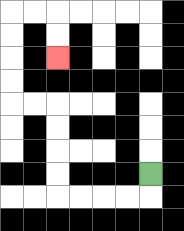{'start': '[6, 7]', 'end': '[2, 2]', 'path_directions': 'D,L,L,L,L,U,U,U,U,L,L,U,U,U,U,R,R,D,D', 'path_coordinates': '[[6, 7], [6, 8], [5, 8], [4, 8], [3, 8], [2, 8], [2, 7], [2, 6], [2, 5], [2, 4], [1, 4], [0, 4], [0, 3], [0, 2], [0, 1], [0, 0], [1, 0], [2, 0], [2, 1], [2, 2]]'}